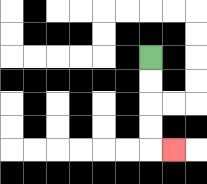{'start': '[6, 2]', 'end': '[7, 6]', 'path_directions': 'D,D,D,D,R', 'path_coordinates': '[[6, 2], [6, 3], [6, 4], [6, 5], [6, 6], [7, 6]]'}